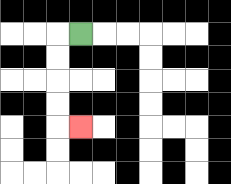{'start': '[3, 1]', 'end': '[3, 5]', 'path_directions': 'L,D,D,D,D,R', 'path_coordinates': '[[3, 1], [2, 1], [2, 2], [2, 3], [2, 4], [2, 5], [3, 5]]'}